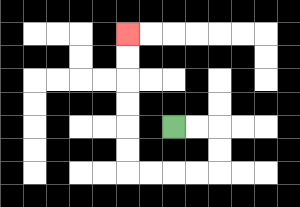{'start': '[7, 5]', 'end': '[5, 1]', 'path_directions': 'R,R,D,D,L,L,L,L,U,U,U,U,U,U', 'path_coordinates': '[[7, 5], [8, 5], [9, 5], [9, 6], [9, 7], [8, 7], [7, 7], [6, 7], [5, 7], [5, 6], [5, 5], [5, 4], [5, 3], [5, 2], [5, 1]]'}